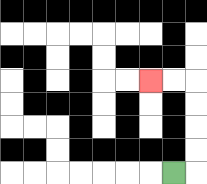{'start': '[7, 7]', 'end': '[6, 3]', 'path_directions': 'R,U,U,U,U,L,L', 'path_coordinates': '[[7, 7], [8, 7], [8, 6], [8, 5], [8, 4], [8, 3], [7, 3], [6, 3]]'}